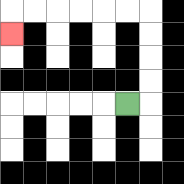{'start': '[5, 4]', 'end': '[0, 1]', 'path_directions': 'R,U,U,U,U,L,L,L,L,L,L,D', 'path_coordinates': '[[5, 4], [6, 4], [6, 3], [6, 2], [6, 1], [6, 0], [5, 0], [4, 0], [3, 0], [2, 0], [1, 0], [0, 0], [0, 1]]'}